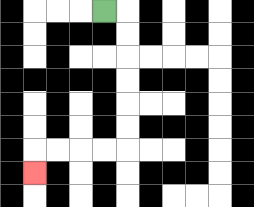{'start': '[4, 0]', 'end': '[1, 7]', 'path_directions': 'R,D,D,D,D,D,D,L,L,L,L,D', 'path_coordinates': '[[4, 0], [5, 0], [5, 1], [5, 2], [5, 3], [5, 4], [5, 5], [5, 6], [4, 6], [3, 6], [2, 6], [1, 6], [1, 7]]'}